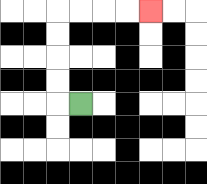{'start': '[3, 4]', 'end': '[6, 0]', 'path_directions': 'L,U,U,U,U,R,R,R,R', 'path_coordinates': '[[3, 4], [2, 4], [2, 3], [2, 2], [2, 1], [2, 0], [3, 0], [4, 0], [5, 0], [6, 0]]'}